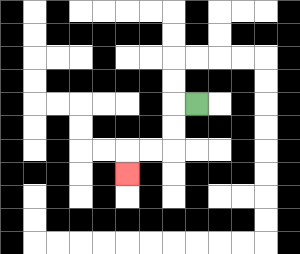{'start': '[8, 4]', 'end': '[5, 7]', 'path_directions': 'L,D,D,L,L,D', 'path_coordinates': '[[8, 4], [7, 4], [7, 5], [7, 6], [6, 6], [5, 6], [5, 7]]'}